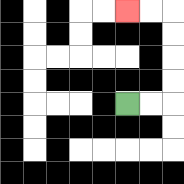{'start': '[5, 4]', 'end': '[5, 0]', 'path_directions': 'R,R,U,U,U,U,L,L', 'path_coordinates': '[[5, 4], [6, 4], [7, 4], [7, 3], [7, 2], [7, 1], [7, 0], [6, 0], [5, 0]]'}